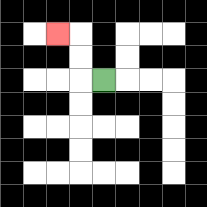{'start': '[4, 3]', 'end': '[2, 1]', 'path_directions': 'L,U,U,L', 'path_coordinates': '[[4, 3], [3, 3], [3, 2], [3, 1], [2, 1]]'}